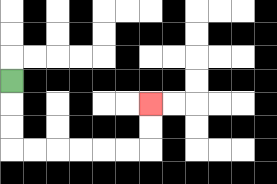{'start': '[0, 3]', 'end': '[6, 4]', 'path_directions': 'D,D,D,R,R,R,R,R,R,U,U', 'path_coordinates': '[[0, 3], [0, 4], [0, 5], [0, 6], [1, 6], [2, 6], [3, 6], [4, 6], [5, 6], [6, 6], [6, 5], [6, 4]]'}